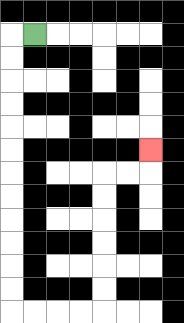{'start': '[1, 1]', 'end': '[6, 6]', 'path_directions': 'L,D,D,D,D,D,D,D,D,D,D,D,D,R,R,R,R,U,U,U,U,U,U,R,R,U', 'path_coordinates': '[[1, 1], [0, 1], [0, 2], [0, 3], [0, 4], [0, 5], [0, 6], [0, 7], [0, 8], [0, 9], [0, 10], [0, 11], [0, 12], [0, 13], [1, 13], [2, 13], [3, 13], [4, 13], [4, 12], [4, 11], [4, 10], [4, 9], [4, 8], [4, 7], [5, 7], [6, 7], [6, 6]]'}